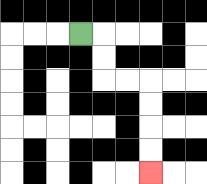{'start': '[3, 1]', 'end': '[6, 7]', 'path_directions': 'R,D,D,R,R,D,D,D,D', 'path_coordinates': '[[3, 1], [4, 1], [4, 2], [4, 3], [5, 3], [6, 3], [6, 4], [6, 5], [6, 6], [6, 7]]'}